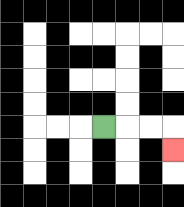{'start': '[4, 5]', 'end': '[7, 6]', 'path_directions': 'R,R,R,D', 'path_coordinates': '[[4, 5], [5, 5], [6, 5], [7, 5], [7, 6]]'}